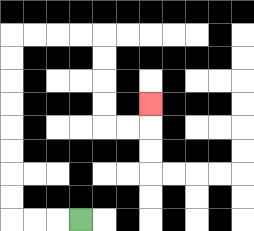{'start': '[3, 9]', 'end': '[6, 4]', 'path_directions': 'L,L,L,U,U,U,U,U,U,U,U,R,R,R,R,D,D,D,D,R,R,U', 'path_coordinates': '[[3, 9], [2, 9], [1, 9], [0, 9], [0, 8], [0, 7], [0, 6], [0, 5], [0, 4], [0, 3], [0, 2], [0, 1], [1, 1], [2, 1], [3, 1], [4, 1], [4, 2], [4, 3], [4, 4], [4, 5], [5, 5], [6, 5], [6, 4]]'}